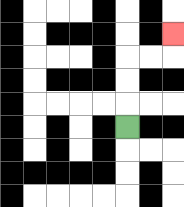{'start': '[5, 5]', 'end': '[7, 1]', 'path_directions': 'U,U,U,R,R,U', 'path_coordinates': '[[5, 5], [5, 4], [5, 3], [5, 2], [6, 2], [7, 2], [7, 1]]'}